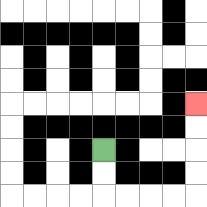{'start': '[4, 6]', 'end': '[8, 4]', 'path_directions': 'D,D,R,R,R,R,U,U,U,U', 'path_coordinates': '[[4, 6], [4, 7], [4, 8], [5, 8], [6, 8], [7, 8], [8, 8], [8, 7], [8, 6], [8, 5], [8, 4]]'}